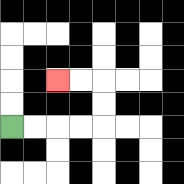{'start': '[0, 5]', 'end': '[2, 3]', 'path_directions': 'R,R,R,R,U,U,L,L', 'path_coordinates': '[[0, 5], [1, 5], [2, 5], [3, 5], [4, 5], [4, 4], [4, 3], [3, 3], [2, 3]]'}